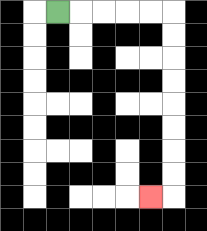{'start': '[2, 0]', 'end': '[6, 8]', 'path_directions': 'R,R,R,R,R,D,D,D,D,D,D,D,D,L', 'path_coordinates': '[[2, 0], [3, 0], [4, 0], [5, 0], [6, 0], [7, 0], [7, 1], [7, 2], [7, 3], [7, 4], [7, 5], [7, 6], [7, 7], [7, 8], [6, 8]]'}